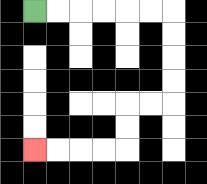{'start': '[1, 0]', 'end': '[1, 6]', 'path_directions': 'R,R,R,R,R,R,D,D,D,D,L,L,D,D,L,L,L,L', 'path_coordinates': '[[1, 0], [2, 0], [3, 0], [4, 0], [5, 0], [6, 0], [7, 0], [7, 1], [7, 2], [7, 3], [7, 4], [6, 4], [5, 4], [5, 5], [5, 6], [4, 6], [3, 6], [2, 6], [1, 6]]'}